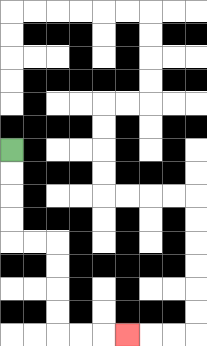{'start': '[0, 6]', 'end': '[5, 14]', 'path_directions': 'D,D,D,D,R,R,D,D,D,D,R,R,R', 'path_coordinates': '[[0, 6], [0, 7], [0, 8], [0, 9], [0, 10], [1, 10], [2, 10], [2, 11], [2, 12], [2, 13], [2, 14], [3, 14], [4, 14], [5, 14]]'}